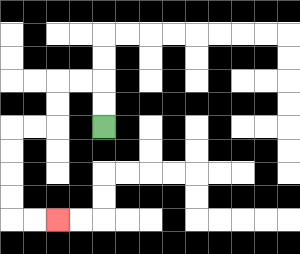{'start': '[4, 5]', 'end': '[2, 9]', 'path_directions': 'U,U,L,L,D,D,L,L,D,D,D,D,R,R', 'path_coordinates': '[[4, 5], [4, 4], [4, 3], [3, 3], [2, 3], [2, 4], [2, 5], [1, 5], [0, 5], [0, 6], [0, 7], [0, 8], [0, 9], [1, 9], [2, 9]]'}